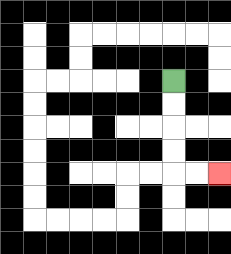{'start': '[7, 3]', 'end': '[9, 7]', 'path_directions': 'D,D,D,D,R,R', 'path_coordinates': '[[7, 3], [7, 4], [7, 5], [7, 6], [7, 7], [8, 7], [9, 7]]'}